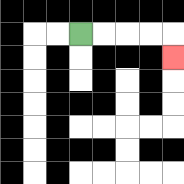{'start': '[3, 1]', 'end': '[7, 2]', 'path_directions': 'R,R,R,R,D', 'path_coordinates': '[[3, 1], [4, 1], [5, 1], [6, 1], [7, 1], [7, 2]]'}